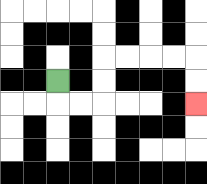{'start': '[2, 3]', 'end': '[8, 4]', 'path_directions': 'D,R,R,U,U,R,R,R,R,D,D', 'path_coordinates': '[[2, 3], [2, 4], [3, 4], [4, 4], [4, 3], [4, 2], [5, 2], [6, 2], [7, 2], [8, 2], [8, 3], [8, 4]]'}